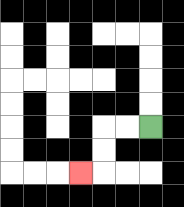{'start': '[6, 5]', 'end': '[3, 7]', 'path_directions': 'L,L,D,D,L', 'path_coordinates': '[[6, 5], [5, 5], [4, 5], [4, 6], [4, 7], [3, 7]]'}